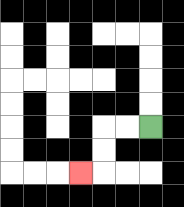{'start': '[6, 5]', 'end': '[3, 7]', 'path_directions': 'L,L,D,D,L', 'path_coordinates': '[[6, 5], [5, 5], [4, 5], [4, 6], [4, 7], [3, 7]]'}